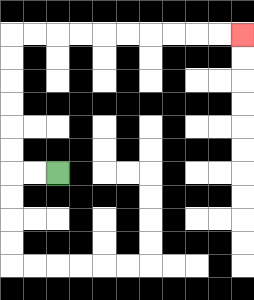{'start': '[2, 7]', 'end': '[10, 1]', 'path_directions': 'L,L,U,U,U,U,U,U,R,R,R,R,R,R,R,R,R,R', 'path_coordinates': '[[2, 7], [1, 7], [0, 7], [0, 6], [0, 5], [0, 4], [0, 3], [0, 2], [0, 1], [1, 1], [2, 1], [3, 1], [4, 1], [5, 1], [6, 1], [7, 1], [8, 1], [9, 1], [10, 1]]'}